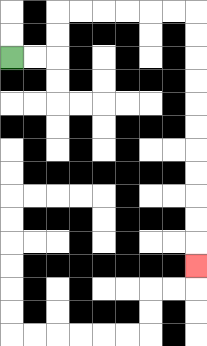{'start': '[0, 2]', 'end': '[8, 11]', 'path_directions': 'R,R,U,U,R,R,R,R,R,R,D,D,D,D,D,D,D,D,D,D,D', 'path_coordinates': '[[0, 2], [1, 2], [2, 2], [2, 1], [2, 0], [3, 0], [4, 0], [5, 0], [6, 0], [7, 0], [8, 0], [8, 1], [8, 2], [8, 3], [8, 4], [8, 5], [8, 6], [8, 7], [8, 8], [8, 9], [8, 10], [8, 11]]'}